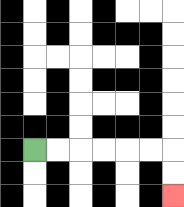{'start': '[1, 6]', 'end': '[7, 8]', 'path_directions': 'R,R,R,R,R,R,D,D', 'path_coordinates': '[[1, 6], [2, 6], [3, 6], [4, 6], [5, 6], [6, 6], [7, 6], [7, 7], [7, 8]]'}